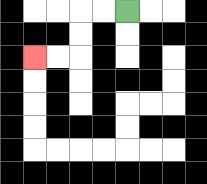{'start': '[5, 0]', 'end': '[1, 2]', 'path_directions': 'L,L,D,D,L,L', 'path_coordinates': '[[5, 0], [4, 0], [3, 0], [3, 1], [3, 2], [2, 2], [1, 2]]'}